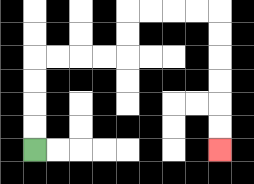{'start': '[1, 6]', 'end': '[9, 6]', 'path_directions': 'U,U,U,U,R,R,R,R,U,U,R,R,R,R,D,D,D,D,D,D', 'path_coordinates': '[[1, 6], [1, 5], [1, 4], [1, 3], [1, 2], [2, 2], [3, 2], [4, 2], [5, 2], [5, 1], [5, 0], [6, 0], [7, 0], [8, 0], [9, 0], [9, 1], [9, 2], [9, 3], [9, 4], [9, 5], [9, 6]]'}